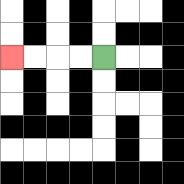{'start': '[4, 2]', 'end': '[0, 2]', 'path_directions': 'L,L,L,L', 'path_coordinates': '[[4, 2], [3, 2], [2, 2], [1, 2], [0, 2]]'}